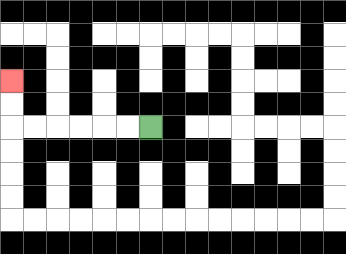{'start': '[6, 5]', 'end': '[0, 3]', 'path_directions': 'L,L,L,L,L,L,U,U', 'path_coordinates': '[[6, 5], [5, 5], [4, 5], [3, 5], [2, 5], [1, 5], [0, 5], [0, 4], [0, 3]]'}